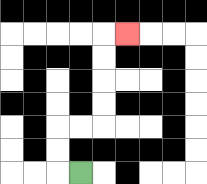{'start': '[3, 7]', 'end': '[5, 1]', 'path_directions': 'L,U,U,R,R,U,U,U,U,R', 'path_coordinates': '[[3, 7], [2, 7], [2, 6], [2, 5], [3, 5], [4, 5], [4, 4], [4, 3], [4, 2], [4, 1], [5, 1]]'}